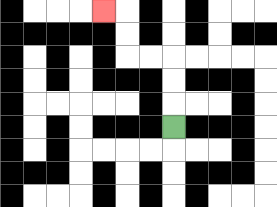{'start': '[7, 5]', 'end': '[4, 0]', 'path_directions': 'U,U,U,L,L,U,U,L', 'path_coordinates': '[[7, 5], [7, 4], [7, 3], [7, 2], [6, 2], [5, 2], [5, 1], [5, 0], [4, 0]]'}